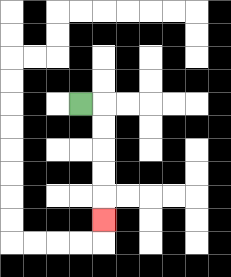{'start': '[3, 4]', 'end': '[4, 9]', 'path_directions': 'R,D,D,D,D,D', 'path_coordinates': '[[3, 4], [4, 4], [4, 5], [4, 6], [4, 7], [4, 8], [4, 9]]'}